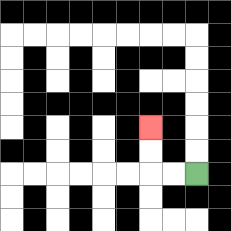{'start': '[8, 7]', 'end': '[6, 5]', 'path_directions': 'L,L,U,U', 'path_coordinates': '[[8, 7], [7, 7], [6, 7], [6, 6], [6, 5]]'}